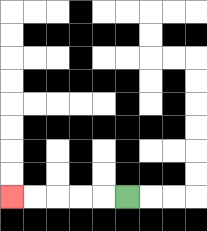{'start': '[5, 8]', 'end': '[0, 8]', 'path_directions': 'L,L,L,L,L', 'path_coordinates': '[[5, 8], [4, 8], [3, 8], [2, 8], [1, 8], [0, 8]]'}